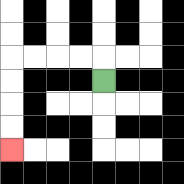{'start': '[4, 3]', 'end': '[0, 6]', 'path_directions': 'U,L,L,L,L,D,D,D,D', 'path_coordinates': '[[4, 3], [4, 2], [3, 2], [2, 2], [1, 2], [0, 2], [0, 3], [0, 4], [0, 5], [0, 6]]'}